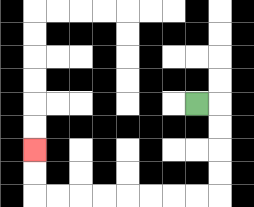{'start': '[8, 4]', 'end': '[1, 6]', 'path_directions': 'R,D,D,D,D,L,L,L,L,L,L,L,L,U,U', 'path_coordinates': '[[8, 4], [9, 4], [9, 5], [9, 6], [9, 7], [9, 8], [8, 8], [7, 8], [6, 8], [5, 8], [4, 8], [3, 8], [2, 8], [1, 8], [1, 7], [1, 6]]'}